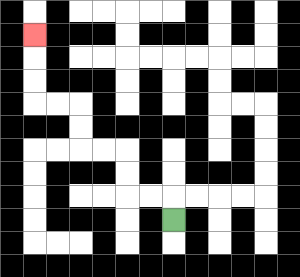{'start': '[7, 9]', 'end': '[1, 1]', 'path_directions': 'U,L,L,U,U,L,L,U,U,L,L,U,U,U', 'path_coordinates': '[[7, 9], [7, 8], [6, 8], [5, 8], [5, 7], [5, 6], [4, 6], [3, 6], [3, 5], [3, 4], [2, 4], [1, 4], [1, 3], [1, 2], [1, 1]]'}